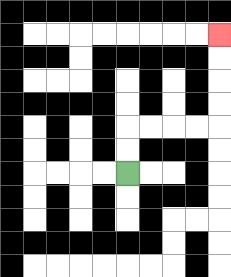{'start': '[5, 7]', 'end': '[9, 1]', 'path_directions': 'U,U,R,R,R,R,U,U,U,U', 'path_coordinates': '[[5, 7], [5, 6], [5, 5], [6, 5], [7, 5], [8, 5], [9, 5], [9, 4], [9, 3], [9, 2], [9, 1]]'}